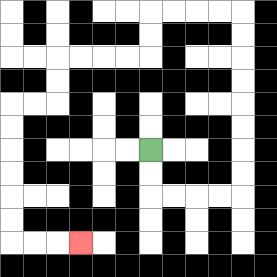{'start': '[6, 6]', 'end': '[3, 10]', 'path_directions': 'D,D,R,R,R,R,U,U,U,U,U,U,U,U,L,L,L,L,D,D,L,L,L,L,D,D,L,L,D,D,D,D,D,D,R,R,R', 'path_coordinates': '[[6, 6], [6, 7], [6, 8], [7, 8], [8, 8], [9, 8], [10, 8], [10, 7], [10, 6], [10, 5], [10, 4], [10, 3], [10, 2], [10, 1], [10, 0], [9, 0], [8, 0], [7, 0], [6, 0], [6, 1], [6, 2], [5, 2], [4, 2], [3, 2], [2, 2], [2, 3], [2, 4], [1, 4], [0, 4], [0, 5], [0, 6], [0, 7], [0, 8], [0, 9], [0, 10], [1, 10], [2, 10], [3, 10]]'}